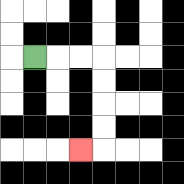{'start': '[1, 2]', 'end': '[3, 6]', 'path_directions': 'R,R,R,D,D,D,D,L', 'path_coordinates': '[[1, 2], [2, 2], [3, 2], [4, 2], [4, 3], [4, 4], [4, 5], [4, 6], [3, 6]]'}